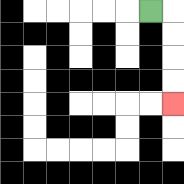{'start': '[6, 0]', 'end': '[7, 4]', 'path_directions': 'R,D,D,D,D', 'path_coordinates': '[[6, 0], [7, 0], [7, 1], [7, 2], [7, 3], [7, 4]]'}